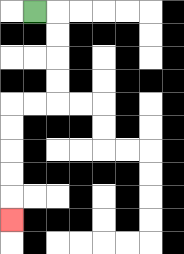{'start': '[1, 0]', 'end': '[0, 9]', 'path_directions': 'R,D,D,D,D,L,L,D,D,D,D,D', 'path_coordinates': '[[1, 0], [2, 0], [2, 1], [2, 2], [2, 3], [2, 4], [1, 4], [0, 4], [0, 5], [0, 6], [0, 7], [0, 8], [0, 9]]'}